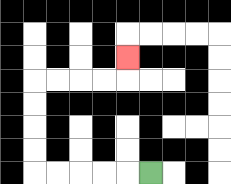{'start': '[6, 7]', 'end': '[5, 2]', 'path_directions': 'L,L,L,L,L,U,U,U,U,R,R,R,R,U', 'path_coordinates': '[[6, 7], [5, 7], [4, 7], [3, 7], [2, 7], [1, 7], [1, 6], [1, 5], [1, 4], [1, 3], [2, 3], [3, 3], [4, 3], [5, 3], [5, 2]]'}